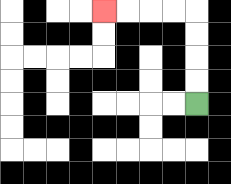{'start': '[8, 4]', 'end': '[4, 0]', 'path_directions': 'U,U,U,U,L,L,L,L', 'path_coordinates': '[[8, 4], [8, 3], [8, 2], [8, 1], [8, 0], [7, 0], [6, 0], [5, 0], [4, 0]]'}